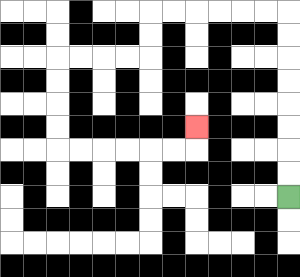{'start': '[12, 8]', 'end': '[8, 5]', 'path_directions': 'U,U,U,U,U,U,U,U,L,L,L,L,L,L,D,D,L,L,L,L,D,D,D,D,R,R,R,R,R,R,U', 'path_coordinates': '[[12, 8], [12, 7], [12, 6], [12, 5], [12, 4], [12, 3], [12, 2], [12, 1], [12, 0], [11, 0], [10, 0], [9, 0], [8, 0], [7, 0], [6, 0], [6, 1], [6, 2], [5, 2], [4, 2], [3, 2], [2, 2], [2, 3], [2, 4], [2, 5], [2, 6], [3, 6], [4, 6], [5, 6], [6, 6], [7, 6], [8, 6], [8, 5]]'}